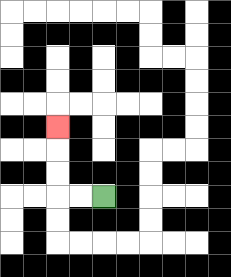{'start': '[4, 8]', 'end': '[2, 5]', 'path_directions': 'L,L,U,U,U', 'path_coordinates': '[[4, 8], [3, 8], [2, 8], [2, 7], [2, 6], [2, 5]]'}